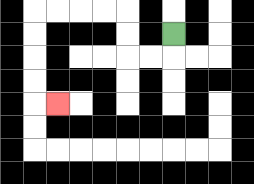{'start': '[7, 1]', 'end': '[2, 4]', 'path_directions': 'D,L,L,U,U,L,L,L,L,D,D,D,D,R', 'path_coordinates': '[[7, 1], [7, 2], [6, 2], [5, 2], [5, 1], [5, 0], [4, 0], [3, 0], [2, 0], [1, 0], [1, 1], [1, 2], [1, 3], [1, 4], [2, 4]]'}